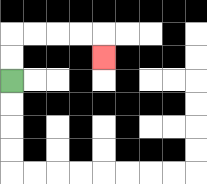{'start': '[0, 3]', 'end': '[4, 2]', 'path_directions': 'U,U,R,R,R,R,D', 'path_coordinates': '[[0, 3], [0, 2], [0, 1], [1, 1], [2, 1], [3, 1], [4, 1], [4, 2]]'}